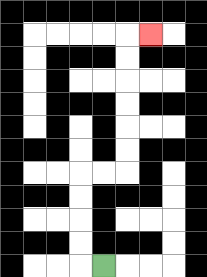{'start': '[4, 11]', 'end': '[6, 1]', 'path_directions': 'L,U,U,U,U,R,R,U,U,U,U,U,U,R', 'path_coordinates': '[[4, 11], [3, 11], [3, 10], [3, 9], [3, 8], [3, 7], [4, 7], [5, 7], [5, 6], [5, 5], [5, 4], [5, 3], [5, 2], [5, 1], [6, 1]]'}